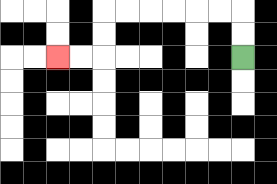{'start': '[10, 2]', 'end': '[2, 2]', 'path_directions': 'U,U,L,L,L,L,L,L,D,D,L,L', 'path_coordinates': '[[10, 2], [10, 1], [10, 0], [9, 0], [8, 0], [7, 0], [6, 0], [5, 0], [4, 0], [4, 1], [4, 2], [3, 2], [2, 2]]'}